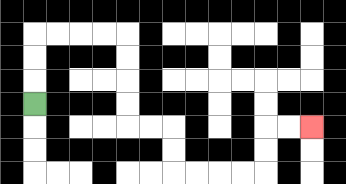{'start': '[1, 4]', 'end': '[13, 5]', 'path_directions': 'U,U,U,R,R,R,R,D,D,D,D,R,R,D,D,R,R,R,R,U,U,R,R', 'path_coordinates': '[[1, 4], [1, 3], [1, 2], [1, 1], [2, 1], [3, 1], [4, 1], [5, 1], [5, 2], [5, 3], [5, 4], [5, 5], [6, 5], [7, 5], [7, 6], [7, 7], [8, 7], [9, 7], [10, 7], [11, 7], [11, 6], [11, 5], [12, 5], [13, 5]]'}